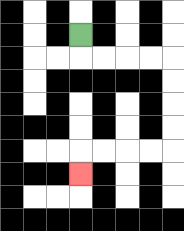{'start': '[3, 1]', 'end': '[3, 7]', 'path_directions': 'D,R,R,R,R,D,D,D,D,L,L,L,L,D', 'path_coordinates': '[[3, 1], [3, 2], [4, 2], [5, 2], [6, 2], [7, 2], [7, 3], [7, 4], [7, 5], [7, 6], [6, 6], [5, 6], [4, 6], [3, 6], [3, 7]]'}